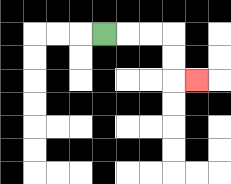{'start': '[4, 1]', 'end': '[8, 3]', 'path_directions': 'R,R,R,D,D,R', 'path_coordinates': '[[4, 1], [5, 1], [6, 1], [7, 1], [7, 2], [7, 3], [8, 3]]'}